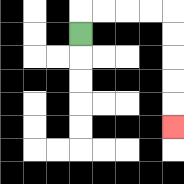{'start': '[3, 1]', 'end': '[7, 5]', 'path_directions': 'U,R,R,R,R,D,D,D,D,D', 'path_coordinates': '[[3, 1], [3, 0], [4, 0], [5, 0], [6, 0], [7, 0], [7, 1], [7, 2], [7, 3], [7, 4], [7, 5]]'}